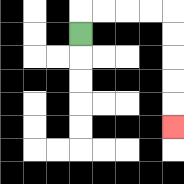{'start': '[3, 1]', 'end': '[7, 5]', 'path_directions': 'U,R,R,R,R,D,D,D,D,D', 'path_coordinates': '[[3, 1], [3, 0], [4, 0], [5, 0], [6, 0], [7, 0], [7, 1], [7, 2], [7, 3], [7, 4], [7, 5]]'}